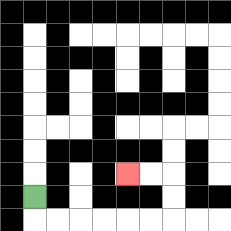{'start': '[1, 8]', 'end': '[5, 7]', 'path_directions': 'D,R,R,R,R,R,R,U,U,L,L', 'path_coordinates': '[[1, 8], [1, 9], [2, 9], [3, 9], [4, 9], [5, 9], [6, 9], [7, 9], [7, 8], [7, 7], [6, 7], [5, 7]]'}